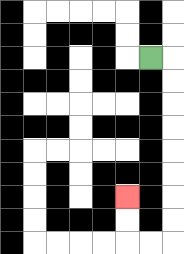{'start': '[6, 2]', 'end': '[5, 8]', 'path_directions': 'R,D,D,D,D,D,D,D,D,L,L,U,U', 'path_coordinates': '[[6, 2], [7, 2], [7, 3], [7, 4], [7, 5], [7, 6], [7, 7], [7, 8], [7, 9], [7, 10], [6, 10], [5, 10], [5, 9], [5, 8]]'}